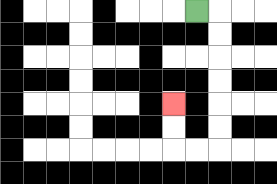{'start': '[8, 0]', 'end': '[7, 4]', 'path_directions': 'R,D,D,D,D,D,D,L,L,U,U', 'path_coordinates': '[[8, 0], [9, 0], [9, 1], [9, 2], [9, 3], [9, 4], [9, 5], [9, 6], [8, 6], [7, 6], [7, 5], [7, 4]]'}